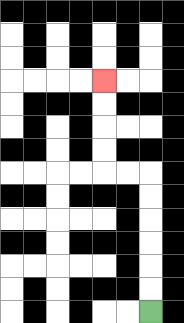{'start': '[6, 13]', 'end': '[4, 3]', 'path_directions': 'U,U,U,U,U,U,L,L,U,U,U,U', 'path_coordinates': '[[6, 13], [6, 12], [6, 11], [6, 10], [6, 9], [6, 8], [6, 7], [5, 7], [4, 7], [4, 6], [4, 5], [4, 4], [4, 3]]'}